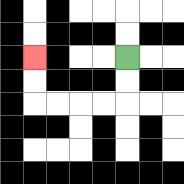{'start': '[5, 2]', 'end': '[1, 2]', 'path_directions': 'D,D,L,L,L,L,U,U', 'path_coordinates': '[[5, 2], [5, 3], [5, 4], [4, 4], [3, 4], [2, 4], [1, 4], [1, 3], [1, 2]]'}